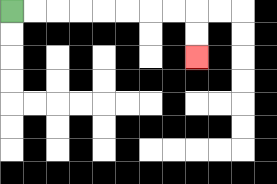{'start': '[0, 0]', 'end': '[8, 2]', 'path_directions': 'R,R,R,R,R,R,R,R,D,D', 'path_coordinates': '[[0, 0], [1, 0], [2, 0], [3, 0], [4, 0], [5, 0], [6, 0], [7, 0], [8, 0], [8, 1], [8, 2]]'}